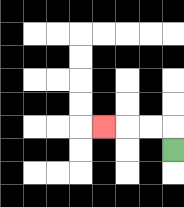{'start': '[7, 6]', 'end': '[4, 5]', 'path_directions': 'U,L,L,L', 'path_coordinates': '[[7, 6], [7, 5], [6, 5], [5, 5], [4, 5]]'}